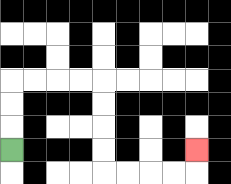{'start': '[0, 6]', 'end': '[8, 6]', 'path_directions': 'U,U,U,R,R,R,R,D,D,D,D,R,R,R,R,U', 'path_coordinates': '[[0, 6], [0, 5], [0, 4], [0, 3], [1, 3], [2, 3], [3, 3], [4, 3], [4, 4], [4, 5], [4, 6], [4, 7], [5, 7], [6, 7], [7, 7], [8, 7], [8, 6]]'}